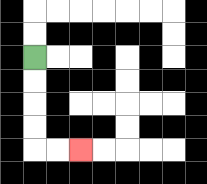{'start': '[1, 2]', 'end': '[3, 6]', 'path_directions': 'D,D,D,D,R,R', 'path_coordinates': '[[1, 2], [1, 3], [1, 4], [1, 5], [1, 6], [2, 6], [3, 6]]'}